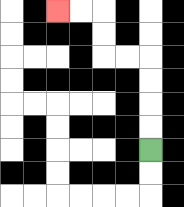{'start': '[6, 6]', 'end': '[2, 0]', 'path_directions': 'U,U,U,U,L,L,U,U,L,L', 'path_coordinates': '[[6, 6], [6, 5], [6, 4], [6, 3], [6, 2], [5, 2], [4, 2], [4, 1], [4, 0], [3, 0], [2, 0]]'}